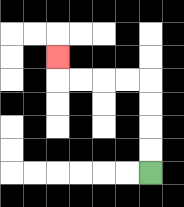{'start': '[6, 7]', 'end': '[2, 2]', 'path_directions': 'U,U,U,U,L,L,L,L,U', 'path_coordinates': '[[6, 7], [6, 6], [6, 5], [6, 4], [6, 3], [5, 3], [4, 3], [3, 3], [2, 3], [2, 2]]'}